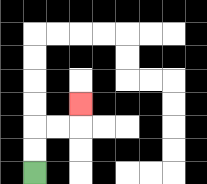{'start': '[1, 7]', 'end': '[3, 4]', 'path_directions': 'U,U,R,R,U', 'path_coordinates': '[[1, 7], [1, 6], [1, 5], [2, 5], [3, 5], [3, 4]]'}